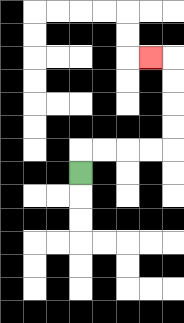{'start': '[3, 7]', 'end': '[6, 2]', 'path_directions': 'U,R,R,R,R,U,U,U,U,L', 'path_coordinates': '[[3, 7], [3, 6], [4, 6], [5, 6], [6, 6], [7, 6], [7, 5], [7, 4], [7, 3], [7, 2], [6, 2]]'}